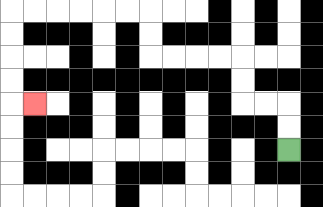{'start': '[12, 6]', 'end': '[1, 4]', 'path_directions': 'U,U,L,L,U,U,L,L,L,L,U,U,L,L,L,L,L,L,D,D,D,D,R', 'path_coordinates': '[[12, 6], [12, 5], [12, 4], [11, 4], [10, 4], [10, 3], [10, 2], [9, 2], [8, 2], [7, 2], [6, 2], [6, 1], [6, 0], [5, 0], [4, 0], [3, 0], [2, 0], [1, 0], [0, 0], [0, 1], [0, 2], [0, 3], [0, 4], [1, 4]]'}